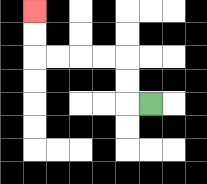{'start': '[6, 4]', 'end': '[1, 0]', 'path_directions': 'L,U,U,L,L,L,L,U,U', 'path_coordinates': '[[6, 4], [5, 4], [5, 3], [5, 2], [4, 2], [3, 2], [2, 2], [1, 2], [1, 1], [1, 0]]'}